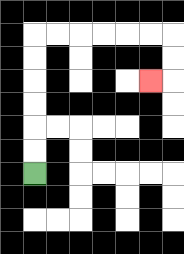{'start': '[1, 7]', 'end': '[6, 3]', 'path_directions': 'U,U,U,U,U,U,R,R,R,R,R,R,D,D,L', 'path_coordinates': '[[1, 7], [1, 6], [1, 5], [1, 4], [1, 3], [1, 2], [1, 1], [2, 1], [3, 1], [4, 1], [5, 1], [6, 1], [7, 1], [7, 2], [7, 3], [6, 3]]'}